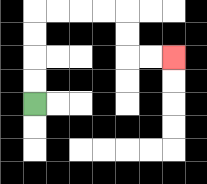{'start': '[1, 4]', 'end': '[7, 2]', 'path_directions': 'U,U,U,U,R,R,R,R,D,D,R,R', 'path_coordinates': '[[1, 4], [1, 3], [1, 2], [1, 1], [1, 0], [2, 0], [3, 0], [4, 0], [5, 0], [5, 1], [5, 2], [6, 2], [7, 2]]'}